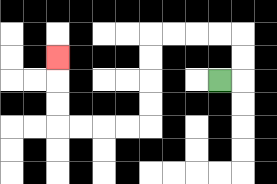{'start': '[9, 3]', 'end': '[2, 2]', 'path_directions': 'R,U,U,L,L,L,L,D,D,D,D,L,L,L,L,U,U,U', 'path_coordinates': '[[9, 3], [10, 3], [10, 2], [10, 1], [9, 1], [8, 1], [7, 1], [6, 1], [6, 2], [6, 3], [6, 4], [6, 5], [5, 5], [4, 5], [3, 5], [2, 5], [2, 4], [2, 3], [2, 2]]'}